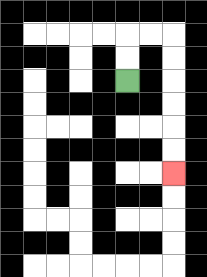{'start': '[5, 3]', 'end': '[7, 7]', 'path_directions': 'U,U,R,R,D,D,D,D,D,D', 'path_coordinates': '[[5, 3], [5, 2], [5, 1], [6, 1], [7, 1], [7, 2], [7, 3], [7, 4], [7, 5], [7, 6], [7, 7]]'}